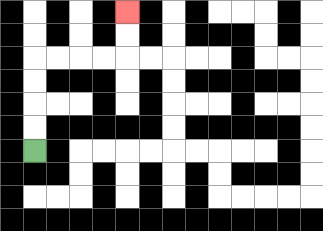{'start': '[1, 6]', 'end': '[5, 0]', 'path_directions': 'U,U,U,U,R,R,R,R,U,U', 'path_coordinates': '[[1, 6], [1, 5], [1, 4], [1, 3], [1, 2], [2, 2], [3, 2], [4, 2], [5, 2], [5, 1], [5, 0]]'}